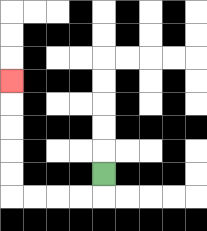{'start': '[4, 7]', 'end': '[0, 3]', 'path_directions': 'D,L,L,L,L,U,U,U,U,U', 'path_coordinates': '[[4, 7], [4, 8], [3, 8], [2, 8], [1, 8], [0, 8], [0, 7], [0, 6], [0, 5], [0, 4], [0, 3]]'}